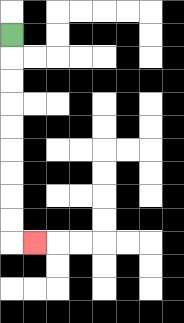{'start': '[0, 1]', 'end': '[1, 10]', 'path_directions': 'D,D,D,D,D,D,D,D,D,R', 'path_coordinates': '[[0, 1], [0, 2], [0, 3], [0, 4], [0, 5], [0, 6], [0, 7], [0, 8], [0, 9], [0, 10], [1, 10]]'}